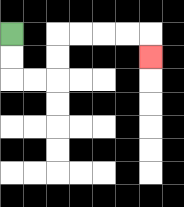{'start': '[0, 1]', 'end': '[6, 2]', 'path_directions': 'D,D,R,R,U,U,R,R,R,R,D', 'path_coordinates': '[[0, 1], [0, 2], [0, 3], [1, 3], [2, 3], [2, 2], [2, 1], [3, 1], [4, 1], [5, 1], [6, 1], [6, 2]]'}